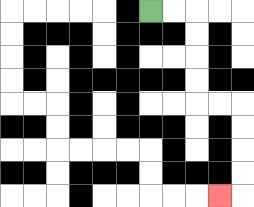{'start': '[6, 0]', 'end': '[9, 8]', 'path_directions': 'R,R,D,D,D,D,R,R,D,D,D,D,L', 'path_coordinates': '[[6, 0], [7, 0], [8, 0], [8, 1], [8, 2], [8, 3], [8, 4], [9, 4], [10, 4], [10, 5], [10, 6], [10, 7], [10, 8], [9, 8]]'}